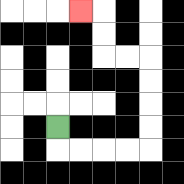{'start': '[2, 5]', 'end': '[3, 0]', 'path_directions': 'D,R,R,R,R,U,U,U,U,L,L,U,U,L', 'path_coordinates': '[[2, 5], [2, 6], [3, 6], [4, 6], [5, 6], [6, 6], [6, 5], [6, 4], [6, 3], [6, 2], [5, 2], [4, 2], [4, 1], [4, 0], [3, 0]]'}